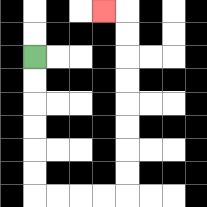{'start': '[1, 2]', 'end': '[4, 0]', 'path_directions': 'D,D,D,D,D,D,R,R,R,R,U,U,U,U,U,U,U,U,L', 'path_coordinates': '[[1, 2], [1, 3], [1, 4], [1, 5], [1, 6], [1, 7], [1, 8], [2, 8], [3, 8], [4, 8], [5, 8], [5, 7], [5, 6], [5, 5], [5, 4], [5, 3], [5, 2], [5, 1], [5, 0], [4, 0]]'}